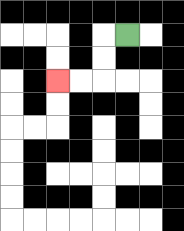{'start': '[5, 1]', 'end': '[2, 3]', 'path_directions': 'L,D,D,L,L', 'path_coordinates': '[[5, 1], [4, 1], [4, 2], [4, 3], [3, 3], [2, 3]]'}